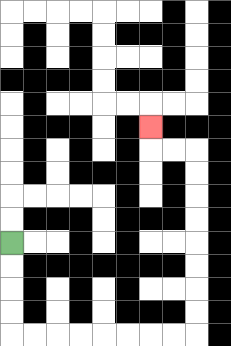{'start': '[0, 10]', 'end': '[6, 5]', 'path_directions': 'D,D,D,D,R,R,R,R,R,R,R,R,U,U,U,U,U,U,U,U,L,L,U', 'path_coordinates': '[[0, 10], [0, 11], [0, 12], [0, 13], [0, 14], [1, 14], [2, 14], [3, 14], [4, 14], [5, 14], [6, 14], [7, 14], [8, 14], [8, 13], [8, 12], [8, 11], [8, 10], [8, 9], [8, 8], [8, 7], [8, 6], [7, 6], [6, 6], [6, 5]]'}